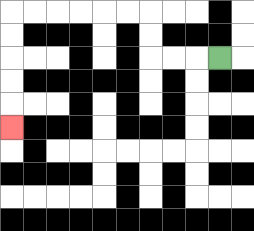{'start': '[9, 2]', 'end': '[0, 5]', 'path_directions': 'L,L,L,U,U,L,L,L,L,L,L,D,D,D,D,D', 'path_coordinates': '[[9, 2], [8, 2], [7, 2], [6, 2], [6, 1], [6, 0], [5, 0], [4, 0], [3, 0], [2, 0], [1, 0], [0, 0], [0, 1], [0, 2], [0, 3], [0, 4], [0, 5]]'}